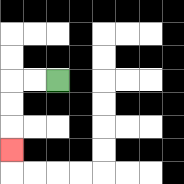{'start': '[2, 3]', 'end': '[0, 6]', 'path_directions': 'L,L,D,D,D', 'path_coordinates': '[[2, 3], [1, 3], [0, 3], [0, 4], [0, 5], [0, 6]]'}